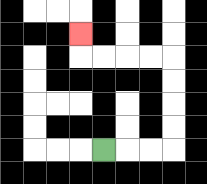{'start': '[4, 6]', 'end': '[3, 1]', 'path_directions': 'R,R,R,U,U,U,U,L,L,L,L,U', 'path_coordinates': '[[4, 6], [5, 6], [6, 6], [7, 6], [7, 5], [7, 4], [7, 3], [7, 2], [6, 2], [5, 2], [4, 2], [3, 2], [3, 1]]'}